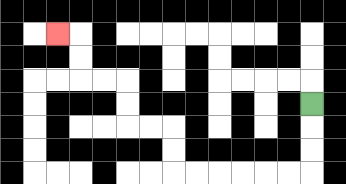{'start': '[13, 4]', 'end': '[2, 1]', 'path_directions': 'D,D,D,L,L,L,L,L,L,U,U,L,L,U,U,L,L,U,U,L', 'path_coordinates': '[[13, 4], [13, 5], [13, 6], [13, 7], [12, 7], [11, 7], [10, 7], [9, 7], [8, 7], [7, 7], [7, 6], [7, 5], [6, 5], [5, 5], [5, 4], [5, 3], [4, 3], [3, 3], [3, 2], [3, 1], [2, 1]]'}